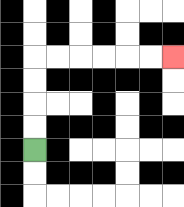{'start': '[1, 6]', 'end': '[7, 2]', 'path_directions': 'U,U,U,U,R,R,R,R,R,R', 'path_coordinates': '[[1, 6], [1, 5], [1, 4], [1, 3], [1, 2], [2, 2], [3, 2], [4, 2], [5, 2], [6, 2], [7, 2]]'}